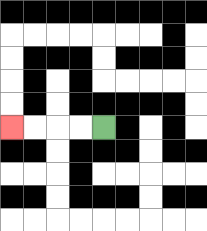{'start': '[4, 5]', 'end': '[0, 5]', 'path_directions': 'L,L,L,L', 'path_coordinates': '[[4, 5], [3, 5], [2, 5], [1, 5], [0, 5]]'}